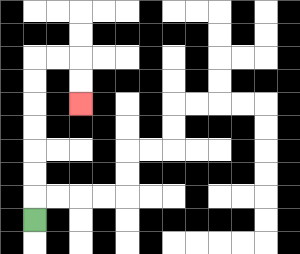{'start': '[1, 9]', 'end': '[3, 4]', 'path_directions': 'U,U,U,U,U,U,U,R,R,D,D', 'path_coordinates': '[[1, 9], [1, 8], [1, 7], [1, 6], [1, 5], [1, 4], [1, 3], [1, 2], [2, 2], [3, 2], [3, 3], [3, 4]]'}